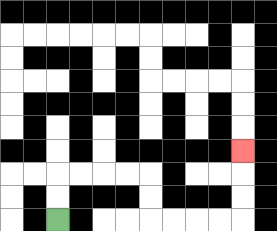{'start': '[2, 9]', 'end': '[10, 6]', 'path_directions': 'U,U,R,R,R,R,D,D,R,R,R,R,U,U,U', 'path_coordinates': '[[2, 9], [2, 8], [2, 7], [3, 7], [4, 7], [5, 7], [6, 7], [6, 8], [6, 9], [7, 9], [8, 9], [9, 9], [10, 9], [10, 8], [10, 7], [10, 6]]'}